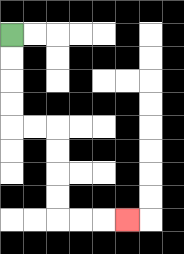{'start': '[0, 1]', 'end': '[5, 9]', 'path_directions': 'D,D,D,D,R,R,D,D,D,D,R,R,R', 'path_coordinates': '[[0, 1], [0, 2], [0, 3], [0, 4], [0, 5], [1, 5], [2, 5], [2, 6], [2, 7], [2, 8], [2, 9], [3, 9], [4, 9], [5, 9]]'}